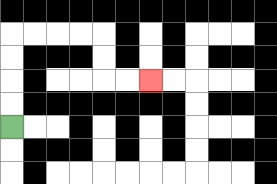{'start': '[0, 5]', 'end': '[6, 3]', 'path_directions': 'U,U,U,U,R,R,R,R,D,D,R,R', 'path_coordinates': '[[0, 5], [0, 4], [0, 3], [0, 2], [0, 1], [1, 1], [2, 1], [3, 1], [4, 1], [4, 2], [4, 3], [5, 3], [6, 3]]'}